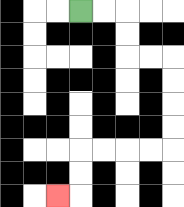{'start': '[3, 0]', 'end': '[2, 8]', 'path_directions': 'R,R,D,D,R,R,D,D,D,D,L,L,L,L,D,D,L', 'path_coordinates': '[[3, 0], [4, 0], [5, 0], [5, 1], [5, 2], [6, 2], [7, 2], [7, 3], [7, 4], [7, 5], [7, 6], [6, 6], [5, 6], [4, 6], [3, 6], [3, 7], [3, 8], [2, 8]]'}